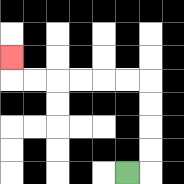{'start': '[5, 7]', 'end': '[0, 2]', 'path_directions': 'R,U,U,U,U,L,L,L,L,L,L,U', 'path_coordinates': '[[5, 7], [6, 7], [6, 6], [6, 5], [6, 4], [6, 3], [5, 3], [4, 3], [3, 3], [2, 3], [1, 3], [0, 3], [0, 2]]'}